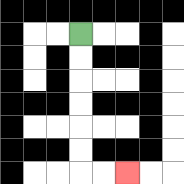{'start': '[3, 1]', 'end': '[5, 7]', 'path_directions': 'D,D,D,D,D,D,R,R', 'path_coordinates': '[[3, 1], [3, 2], [3, 3], [3, 4], [3, 5], [3, 6], [3, 7], [4, 7], [5, 7]]'}